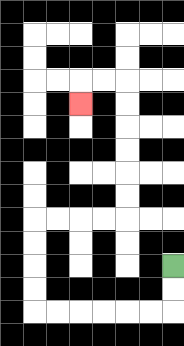{'start': '[7, 11]', 'end': '[3, 4]', 'path_directions': 'D,D,L,L,L,L,L,L,U,U,U,U,R,R,R,R,U,U,U,U,U,U,L,L,D', 'path_coordinates': '[[7, 11], [7, 12], [7, 13], [6, 13], [5, 13], [4, 13], [3, 13], [2, 13], [1, 13], [1, 12], [1, 11], [1, 10], [1, 9], [2, 9], [3, 9], [4, 9], [5, 9], [5, 8], [5, 7], [5, 6], [5, 5], [5, 4], [5, 3], [4, 3], [3, 3], [3, 4]]'}